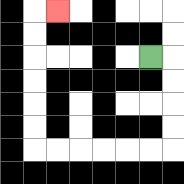{'start': '[6, 2]', 'end': '[2, 0]', 'path_directions': 'R,D,D,D,D,L,L,L,L,L,L,U,U,U,U,U,U,R', 'path_coordinates': '[[6, 2], [7, 2], [7, 3], [7, 4], [7, 5], [7, 6], [6, 6], [5, 6], [4, 6], [3, 6], [2, 6], [1, 6], [1, 5], [1, 4], [1, 3], [1, 2], [1, 1], [1, 0], [2, 0]]'}